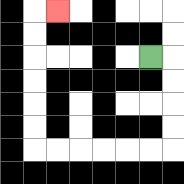{'start': '[6, 2]', 'end': '[2, 0]', 'path_directions': 'R,D,D,D,D,L,L,L,L,L,L,U,U,U,U,U,U,R', 'path_coordinates': '[[6, 2], [7, 2], [7, 3], [7, 4], [7, 5], [7, 6], [6, 6], [5, 6], [4, 6], [3, 6], [2, 6], [1, 6], [1, 5], [1, 4], [1, 3], [1, 2], [1, 1], [1, 0], [2, 0]]'}